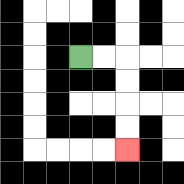{'start': '[3, 2]', 'end': '[5, 6]', 'path_directions': 'R,R,D,D,D,D', 'path_coordinates': '[[3, 2], [4, 2], [5, 2], [5, 3], [5, 4], [5, 5], [5, 6]]'}